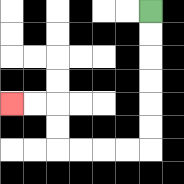{'start': '[6, 0]', 'end': '[0, 4]', 'path_directions': 'D,D,D,D,D,D,L,L,L,L,U,U,L,L', 'path_coordinates': '[[6, 0], [6, 1], [6, 2], [6, 3], [6, 4], [6, 5], [6, 6], [5, 6], [4, 6], [3, 6], [2, 6], [2, 5], [2, 4], [1, 4], [0, 4]]'}